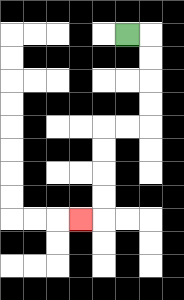{'start': '[5, 1]', 'end': '[3, 9]', 'path_directions': 'R,D,D,D,D,L,L,D,D,D,D,L', 'path_coordinates': '[[5, 1], [6, 1], [6, 2], [6, 3], [6, 4], [6, 5], [5, 5], [4, 5], [4, 6], [4, 7], [4, 8], [4, 9], [3, 9]]'}